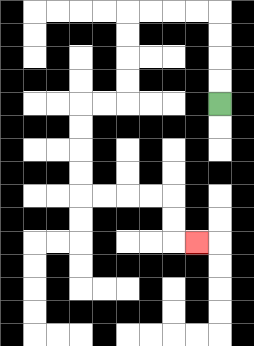{'start': '[9, 4]', 'end': '[8, 10]', 'path_directions': 'U,U,U,U,L,L,L,L,D,D,D,D,L,L,D,D,D,D,R,R,R,R,D,D,R', 'path_coordinates': '[[9, 4], [9, 3], [9, 2], [9, 1], [9, 0], [8, 0], [7, 0], [6, 0], [5, 0], [5, 1], [5, 2], [5, 3], [5, 4], [4, 4], [3, 4], [3, 5], [3, 6], [3, 7], [3, 8], [4, 8], [5, 8], [6, 8], [7, 8], [7, 9], [7, 10], [8, 10]]'}